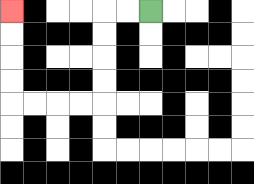{'start': '[6, 0]', 'end': '[0, 0]', 'path_directions': 'L,L,D,D,D,D,L,L,L,L,U,U,U,U', 'path_coordinates': '[[6, 0], [5, 0], [4, 0], [4, 1], [4, 2], [4, 3], [4, 4], [3, 4], [2, 4], [1, 4], [0, 4], [0, 3], [0, 2], [0, 1], [0, 0]]'}